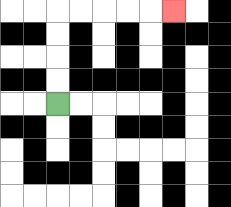{'start': '[2, 4]', 'end': '[7, 0]', 'path_directions': 'U,U,U,U,R,R,R,R,R', 'path_coordinates': '[[2, 4], [2, 3], [2, 2], [2, 1], [2, 0], [3, 0], [4, 0], [5, 0], [6, 0], [7, 0]]'}